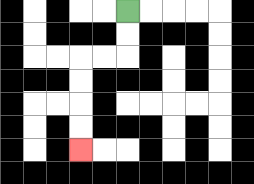{'start': '[5, 0]', 'end': '[3, 6]', 'path_directions': 'D,D,L,L,D,D,D,D', 'path_coordinates': '[[5, 0], [5, 1], [5, 2], [4, 2], [3, 2], [3, 3], [3, 4], [3, 5], [3, 6]]'}